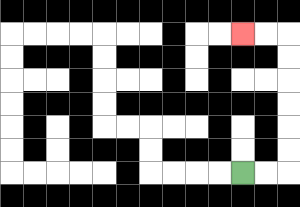{'start': '[10, 7]', 'end': '[10, 1]', 'path_directions': 'R,R,U,U,U,U,U,U,L,L', 'path_coordinates': '[[10, 7], [11, 7], [12, 7], [12, 6], [12, 5], [12, 4], [12, 3], [12, 2], [12, 1], [11, 1], [10, 1]]'}